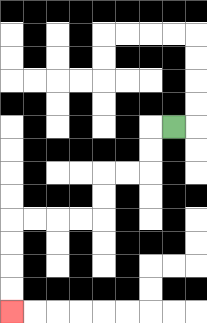{'start': '[7, 5]', 'end': '[0, 13]', 'path_directions': 'L,D,D,L,L,D,D,L,L,L,L,D,D,D,D', 'path_coordinates': '[[7, 5], [6, 5], [6, 6], [6, 7], [5, 7], [4, 7], [4, 8], [4, 9], [3, 9], [2, 9], [1, 9], [0, 9], [0, 10], [0, 11], [0, 12], [0, 13]]'}